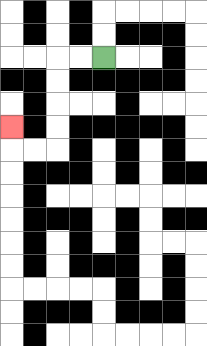{'start': '[4, 2]', 'end': '[0, 5]', 'path_directions': 'L,L,D,D,D,D,L,L,U', 'path_coordinates': '[[4, 2], [3, 2], [2, 2], [2, 3], [2, 4], [2, 5], [2, 6], [1, 6], [0, 6], [0, 5]]'}